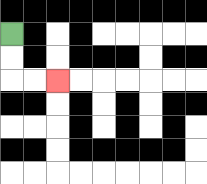{'start': '[0, 1]', 'end': '[2, 3]', 'path_directions': 'D,D,R,R', 'path_coordinates': '[[0, 1], [0, 2], [0, 3], [1, 3], [2, 3]]'}